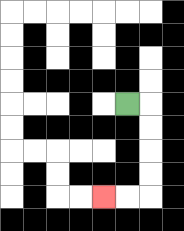{'start': '[5, 4]', 'end': '[4, 8]', 'path_directions': 'R,D,D,D,D,L,L', 'path_coordinates': '[[5, 4], [6, 4], [6, 5], [6, 6], [6, 7], [6, 8], [5, 8], [4, 8]]'}